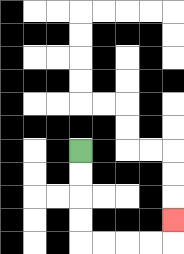{'start': '[3, 6]', 'end': '[7, 9]', 'path_directions': 'D,D,D,D,R,R,R,R,U', 'path_coordinates': '[[3, 6], [3, 7], [3, 8], [3, 9], [3, 10], [4, 10], [5, 10], [6, 10], [7, 10], [7, 9]]'}